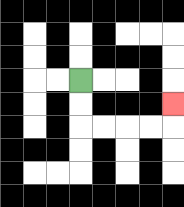{'start': '[3, 3]', 'end': '[7, 4]', 'path_directions': 'D,D,R,R,R,R,U', 'path_coordinates': '[[3, 3], [3, 4], [3, 5], [4, 5], [5, 5], [6, 5], [7, 5], [7, 4]]'}